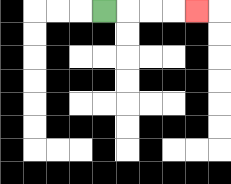{'start': '[4, 0]', 'end': '[8, 0]', 'path_directions': 'R,R,R,R', 'path_coordinates': '[[4, 0], [5, 0], [6, 0], [7, 0], [8, 0]]'}